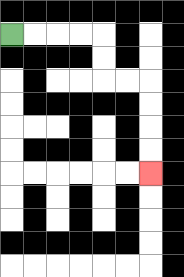{'start': '[0, 1]', 'end': '[6, 7]', 'path_directions': 'R,R,R,R,D,D,R,R,D,D,D,D', 'path_coordinates': '[[0, 1], [1, 1], [2, 1], [3, 1], [4, 1], [4, 2], [4, 3], [5, 3], [6, 3], [6, 4], [6, 5], [6, 6], [6, 7]]'}